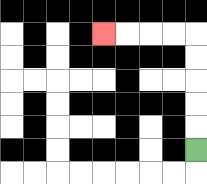{'start': '[8, 6]', 'end': '[4, 1]', 'path_directions': 'U,U,U,U,U,L,L,L,L', 'path_coordinates': '[[8, 6], [8, 5], [8, 4], [8, 3], [8, 2], [8, 1], [7, 1], [6, 1], [5, 1], [4, 1]]'}